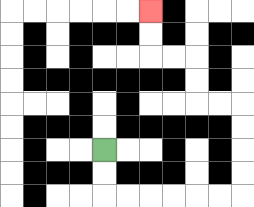{'start': '[4, 6]', 'end': '[6, 0]', 'path_directions': 'D,D,R,R,R,R,R,R,U,U,U,U,L,L,U,U,L,L,U,U', 'path_coordinates': '[[4, 6], [4, 7], [4, 8], [5, 8], [6, 8], [7, 8], [8, 8], [9, 8], [10, 8], [10, 7], [10, 6], [10, 5], [10, 4], [9, 4], [8, 4], [8, 3], [8, 2], [7, 2], [6, 2], [6, 1], [6, 0]]'}